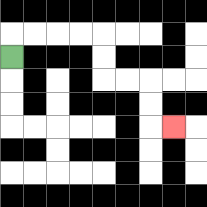{'start': '[0, 2]', 'end': '[7, 5]', 'path_directions': 'U,R,R,R,R,D,D,R,R,D,D,R', 'path_coordinates': '[[0, 2], [0, 1], [1, 1], [2, 1], [3, 1], [4, 1], [4, 2], [4, 3], [5, 3], [6, 3], [6, 4], [6, 5], [7, 5]]'}